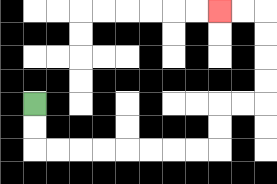{'start': '[1, 4]', 'end': '[9, 0]', 'path_directions': 'D,D,R,R,R,R,R,R,R,R,U,U,R,R,U,U,U,U,L,L', 'path_coordinates': '[[1, 4], [1, 5], [1, 6], [2, 6], [3, 6], [4, 6], [5, 6], [6, 6], [7, 6], [8, 6], [9, 6], [9, 5], [9, 4], [10, 4], [11, 4], [11, 3], [11, 2], [11, 1], [11, 0], [10, 0], [9, 0]]'}